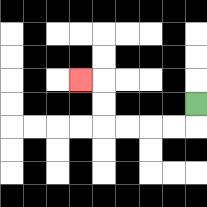{'start': '[8, 4]', 'end': '[3, 3]', 'path_directions': 'D,L,L,L,L,U,U,L', 'path_coordinates': '[[8, 4], [8, 5], [7, 5], [6, 5], [5, 5], [4, 5], [4, 4], [4, 3], [3, 3]]'}